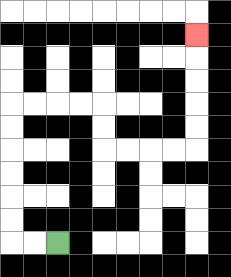{'start': '[2, 10]', 'end': '[8, 1]', 'path_directions': 'L,L,U,U,U,U,U,U,R,R,R,R,D,D,R,R,R,R,U,U,U,U,U', 'path_coordinates': '[[2, 10], [1, 10], [0, 10], [0, 9], [0, 8], [0, 7], [0, 6], [0, 5], [0, 4], [1, 4], [2, 4], [3, 4], [4, 4], [4, 5], [4, 6], [5, 6], [6, 6], [7, 6], [8, 6], [8, 5], [8, 4], [8, 3], [8, 2], [8, 1]]'}